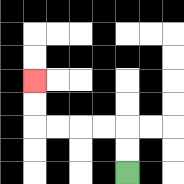{'start': '[5, 7]', 'end': '[1, 3]', 'path_directions': 'U,U,L,L,L,L,U,U', 'path_coordinates': '[[5, 7], [5, 6], [5, 5], [4, 5], [3, 5], [2, 5], [1, 5], [1, 4], [1, 3]]'}